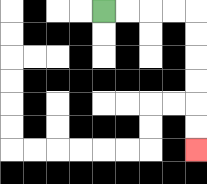{'start': '[4, 0]', 'end': '[8, 6]', 'path_directions': 'R,R,R,R,D,D,D,D,D,D', 'path_coordinates': '[[4, 0], [5, 0], [6, 0], [7, 0], [8, 0], [8, 1], [8, 2], [8, 3], [8, 4], [8, 5], [8, 6]]'}